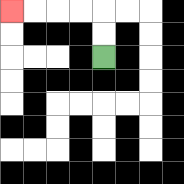{'start': '[4, 2]', 'end': '[0, 0]', 'path_directions': 'U,U,L,L,L,L', 'path_coordinates': '[[4, 2], [4, 1], [4, 0], [3, 0], [2, 0], [1, 0], [0, 0]]'}